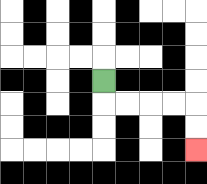{'start': '[4, 3]', 'end': '[8, 6]', 'path_directions': 'D,R,R,R,R,D,D', 'path_coordinates': '[[4, 3], [4, 4], [5, 4], [6, 4], [7, 4], [8, 4], [8, 5], [8, 6]]'}